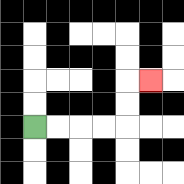{'start': '[1, 5]', 'end': '[6, 3]', 'path_directions': 'R,R,R,R,U,U,R', 'path_coordinates': '[[1, 5], [2, 5], [3, 5], [4, 5], [5, 5], [5, 4], [5, 3], [6, 3]]'}